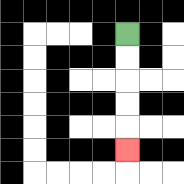{'start': '[5, 1]', 'end': '[5, 6]', 'path_directions': 'D,D,D,D,D', 'path_coordinates': '[[5, 1], [5, 2], [5, 3], [5, 4], [5, 5], [5, 6]]'}